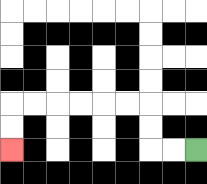{'start': '[8, 6]', 'end': '[0, 6]', 'path_directions': 'L,L,U,U,L,L,L,L,L,L,D,D', 'path_coordinates': '[[8, 6], [7, 6], [6, 6], [6, 5], [6, 4], [5, 4], [4, 4], [3, 4], [2, 4], [1, 4], [0, 4], [0, 5], [0, 6]]'}